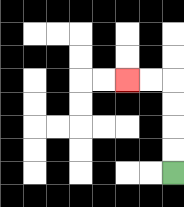{'start': '[7, 7]', 'end': '[5, 3]', 'path_directions': 'U,U,U,U,L,L', 'path_coordinates': '[[7, 7], [7, 6], [7, 5], [7, 4], [7, 3], [6, 3], [5, 3]]'}